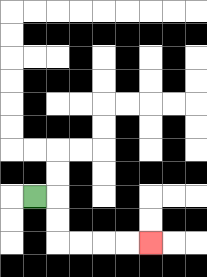{'start': '[1, 8]', 'end': '[6, 10]', 'path_directions': 'R,D,D,R,R,R,R', 'path_coordinates': '[[1, 8], [2, 8], [2, 9], [2, 10], [3, 10], [4, 10], [5, 10], [6, 10]]'}